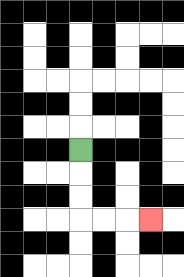{'start': '[3, 6]', 'end': '[6, 9]', 'path_directions': 'D,D,D,R,R,R', 'path_coordinates': '[[3, 6], [3, 7], [3, 8], [3, 9], [4, 9], [5, 9], [6, 9]]'}